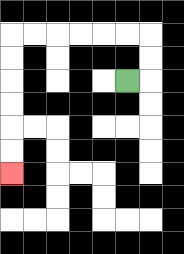{'start': '[5, 3]', 'end': '[0, 7]', 'path_directions': 'R,U,U,L,L,L,L,L,L,D,D,D,D,D,D', 'path_coordinates': '[[5, 3], [6, 3], [6, 2], [6, 1], [5, 1], [4, 1], [3, 1], [2, 1], [1, 1], [0, 1], [0, 2], [0, 3], [0, 4], [0, 5], [0, 6], [0, 7]]'}